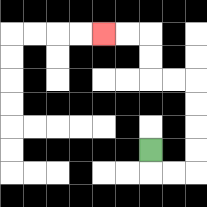{'start': '[6, 6]', 'end': '[4, 1]', 'path_directions': 'D,R,R,U,U,U,U,L,L,U,U,L,L', 'path_coordinates': '[[6, 6], [6, 7], [7, 7], [8, 7], [8, 6], [8, 5], [8, 4], [8, 3], [7, 3], [6, 3], [6, 2], [6, 1], [5, 1], [4, 1]]'}